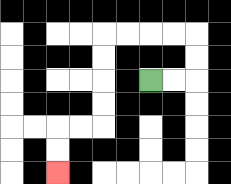{'start': '[6, 3]', 'end': '[2, 7]', 'path_directions': 'R,R,U,U,L,L,L,L,D,D,D,D,L,L,D,D', 'path_coordinates': '[[6, 3], [7, 3], [8, 3], [8, 2], [8, 1], [7, 1], [6, 1], [5, 1], [4, 1], [4, 2], [4, 3], [4, 4], [4, 5], [3, 5], [2, 5], [2, 6], [2, 7]]'}